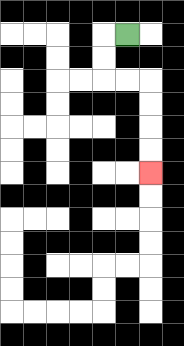{'start': '[5, 1]', 'end': '[6, 7]', 'path_directions': 'L,D,D,R,R,D,D,D,D', 'path_coordinates': '[[5, 1], [4, 1], [4, 2], [4, 3], [5, 3], [6, 3], [6, 4], [6, 5], [6, 6], [6, 7]]'}